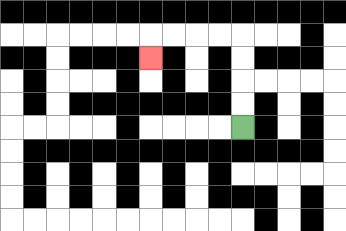{'start': '[10, 5]', 'end': '[6, 2]', 'path_directions': 'U,U,U,U,L,L,L,L,D', 'path_coordinates': '[[10, 5], [10, 4], [10, 3], [10, 2], [10, 1], [9, 1], [8, 1], [7, 1], [6, 1], [6, 2]]'}